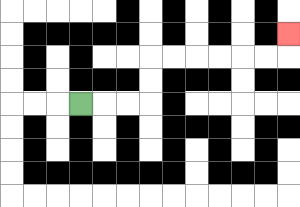{'start': '[3, 4]', 'end': '[12, 1]', 'path_directions': 'R,R,R,U,U,R,R,R,R,R,R,U', 'path_coordinates': '[[3, 4], [4, 4], [5, 4], [6, 4], [6, 3], [6, 2], [7, 2], [8, 2], [9, 2], [10, 2], [11, 2], [12, 2], [12, 1]]'}